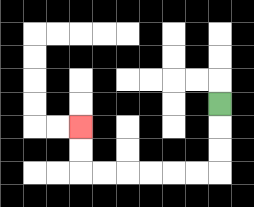{'start': '[9, 4]', 'end': '[3, 5]', 'path_directions': 'D,D,D,L,L,L,L,L,L,U,U', 'path_coordinates': '[[9, 4], [9, 5], [9, 6], [9, 7], [8, 7], [7, 7], [6, 7], [5, 7], [4, 7], [3, 7], [3, 6], [3, 5]]'}